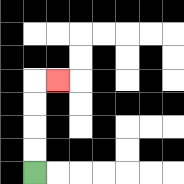{'start': '[1, 7]', 'end': '[2, 3]', 'path_directions': 'U,U,U,U,R', 'path_coordinates': '[[1, 7], [1, 6], [1, 5], [1, 4], [1, 3], [2, 3]]'}